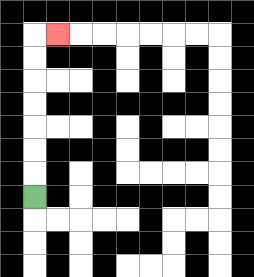{'start': '[1, 8]', 'end': '[2, 1]', 'path_directions': 'U,U,U,U,U,U,U,R', 'path_coordinates': '[[1, 8], [1, 7], [1, 6], [1, 5], [1, 4], [1, 3], [1, 2], [1, 1], [2, 1]]'}